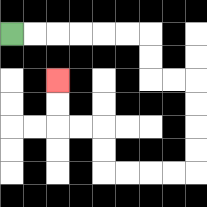{'start': '[0, 1]', 'end': '[2, 3]', 'path_directions': 'R,R,R,R,R,R,D,D,R,R,D,D,D,D,L,L,L,L,U,U,L,L,U,U', 'path_coordinates': '[[0, 1], [1, 1], [2, 1], [3, 1], [4, 1], [5, 1], [6, 1], [6, 2], [6, 3], [7, 3], [8, 3], [8, 4], [8, 5], [8, 6], [8, 7], [7, 7], [6, 7], [5, 7], [4, 7], [4, 6], [4, 5], [3, 5], [2, 5], [2, 4], [2, 3]]'}